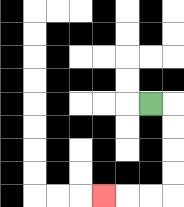{'start': '[6, 4]', 'end': '[4, 8]', 'path_directions': 'R,D,D,D,D,L,L,L', 'path_coordinates': '[[6, 4], [7, 4], [7, 5], [7, 6], [7, 7], [7, 8], [6, 8], [5, 8], [4, 8]]'}